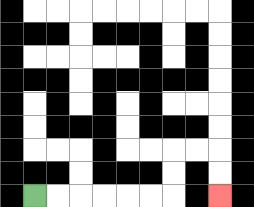{'start': '[1, 8]', 'end': '[9, 8]', 'path_directions': 'R,R,R,R,R,R,U,U,R,R,D,D', 'path_coordinates': '[[1, 8], [2, 8], [3, 8], [4, 8], [5, 8], [6, 8], [7, 8], [7, 7], [7, 6], [8, 6], [9, 6], [9, 7], [9, 8]]'}